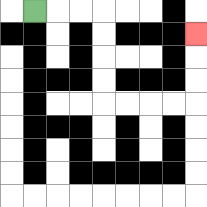{'start': '[1, 0]', 'end': '[8, 1]', 'path_directions': 'R,R,R,D,D,D,D,R,R,R,R,U,U,U', 'path_coordinates': '[[1, 0], [2, 0], [3, 0], [4, 0], [4, 1], [4, 2], [4, 3], [4, 4], [5, 4], [6, 4], [7, 4], [8, 4], [8, 3], [8, 2], [8, 1]]'}